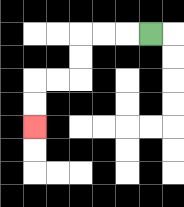{'start': '[6, 1]', 'end': '[1, 5]', 'path_directions': 'L,L,L,D,D,L,L,D,D', 'path_coordinates': '[[6, 1], [5, 1], [4, 1], [3, 1], [3, 2], [3, 3], [2, 3], [1, 3], [1, 4], [1, 5]]'}